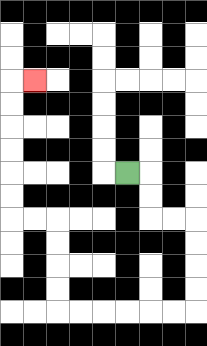{'start': '[5, 7]', 'end': '[1, 3]', 'path_directions': 'R,D,D,R,R,D,D,D,D,L,L,L,L,L,L,U,U,U,U,L,L,U,U,U,U,U,U,R', 'path_coordinates': '[[5, 7], [6, 7], [6, 8], [6, 9], [7, 9], [8, 9], [8, 10], [8, 11], [8, 12], [8, 13], [7, 13], [6, 13], [5, 13], [4, 13], [3, 13], [2, 13], [2, 12], [2, 11], [2, 10], [2, 9], [1, 9], [0, 9], [0, 8], [0, 7], [0, 6], [0, 5], [0, 4], [0, 3], [1, 3]]'}